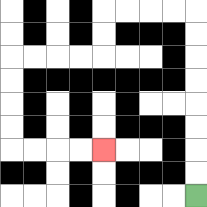{'start': '[8, 8]', 'end': '[4, 6]', 'path_directions': 'U,U,U,U,U,U,U,U,L,L,L,L,D,D,L,L,L,L,D,D,D,D,R,R,R,R', 'path_coordinates': '[[8, 8], [8, 7], [8, 6], [8, 5], [8, 4], [8, 3], [8, 2], [8, 1], [8, 0], [7, 0], [6, 0], [5, 0], [4, 0], [4, 1], [4, 2], [3, 2], [2, 2], [1, 2], [0, 2], [0, 3], [0, 4], [0, 5], [0, 6], [1, 6], [2, 6], [3, 6], [4, 6]]'}